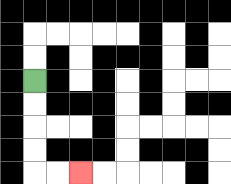{'start': '[1, 3]', 'end': '[3, 7]', 'path_directions': 'D,D,D,D,R,R', 'path_coordinates': '[[1, 3], [1, 4], [1, 5], [1, 6], [1, 7], [2, 7], [3, 7]]'}